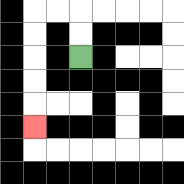{'start': '[3, 2]', 'end': '[1, 5]', 'path_directions': 'U,U,L,L,D,D,D,D,D', 'path_coordinates': '[[3, 2], [3, 1], [3, 0], [2, 0], [1, 0], [1, 1], [1, 2], [1, 3], [1, 4], [1, 5]]'}